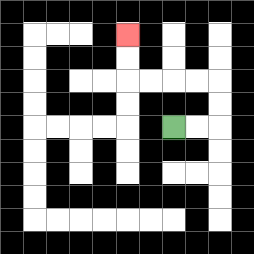{'start': '[7, 5]', 'end': '[5, 1]', 'path_directions': 'R,R,U,U,L,L,L,L,U,U', 'path_coordinates': '[[7, 5], [8, 5], [9, 5], [9, 4], [9, 3], [8, 3], [7, 3], [6, 3], [5, 3], [5, 2], [5, 1]]'}